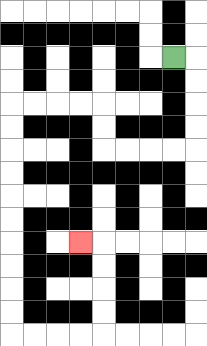{'start': '[7, 2]', 'end': '[3, 10]', 'path_directions': 'R,D,D,D,D,L,L,L,L,U,U,L,L,L,L,D,D,D,D,D,D,D,D,D,D,R,R,R,R,U,U,U,U,L', 'path_coordinates': '[[7, 2], [8, 2], [8, 3], [8, 4], [8, 5], [8, 6], [7, 6], [6, 6], [5, 6], [4, 6], [4, 5], [4, 4], [3, 4], [2, 4], [1, 4], [0, 4], [0, 5], [0, 6], [0, 7], [0, 8], [0, 9], [0, 10], [0, 11], [0, 12], [0, 13], [0, 14], [1, 14], [2, 14], [3, 14], [4, 14], [4, 13], [4, 12], [4, 11], [4, 10], [3, 10]]'}